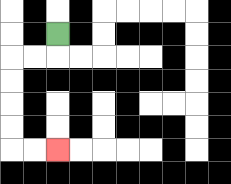{'start': '[2, 1]', 'end': '[2, 6]', 'path_directions': 'D,L,L,D,D,D,D,R,R', 'path_coordinates': '[[2, 1], [2, 2], [1, 2], [0, 2], [0, 3], [0, 4], [0, 5], [0, 6], [1, 6], [2, 6]]'}